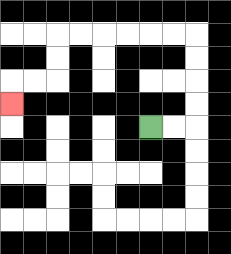{'start': '[6, 5]', 'end': '[0, 4]', 'path_directions': 'R,R,U,U,U,U,L,L,L,L,L,L,D,D,L,L,D', 'path_coordinates': '[[6, 5], [7, 5], [8, 5], [8, 4], [8, 3], [8, 2], [8, 1], [7, 1], [6, 1], [5, 1], [4, 1], [3, 1], [2, 1], [2, 2], [2, 3], [1, 3], [0, 3], [0, 4]]'}